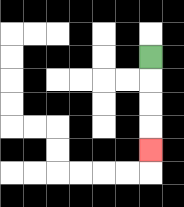{'start': '[6, 2]', 'end': '[6, 6]', 'path_directions': 'D,D,D,D', 'path_coordinates': '[[6, 2], [6, 3], [6, 4], [6, 5], [6, 6]]'}